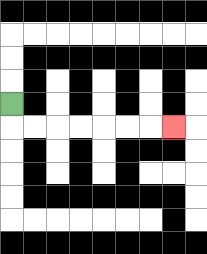{'start': '[0, 4]', 'end': '[7, 5]', 'path_directions': 'D,R,R,R,R,R,R,R', 'path_coordinates': '[[0, 4], [0, 5], [1, 5], [2, 5], [3, 5], [4, 5], [5, 5], [6, 5], [7, 5]]'}